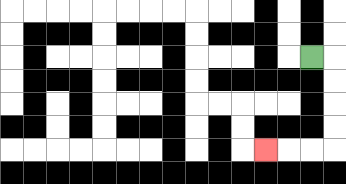{'start': '[13, 2]', 'end': '[11, 6]', 'path_directions': 'R,D,D,D,D,L,L,L', 'path_coordinates': '[[13, 2], [14, 2], [14, 3], [14, 4], [14, 5], [14, 6], [13, 6], [12, 6], [11, 6]]'}